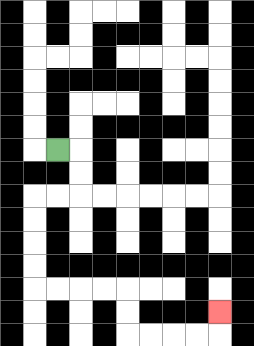{'start': '[2, 6]', 'end': '[9, 13]', 'path_directions': 'R,D,D,L,L,D,D,D,D,R,R,R,R,D,D,R,R,R,R,U', 'path_coordinates': '[[2, 6], [3, 6], [3, 7], [3, 8], [2, 8], [1, 8], [1, 9], [1, 10], [1, 11], [1, 12], [2, 12], [3, 12], [4, 12], [5, 12], [5, 13], [5, 14], [6, 14], [7, 14], [8, 14], [9, 14], [9, 13]]'}